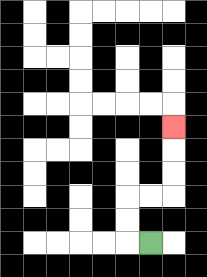{'start': '[6, 10]', 'end': '[7, 5]', 'path_directions': 'L,U,U,R,R,U,U,U', 'path_coordinates': '[[6, 10], [5, 10], [5, 9], [5, 8], [6, 8], [7, 8], [7, 7], [7, 6], [7, 5]]'}